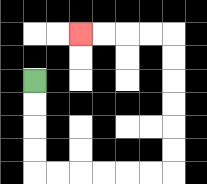{'start': '[1, 3]', 'end': '[3, 1]', 'path_directions': 'D,D,D,D,R,R,R,R,R,R,U,U,U,U,U,U,L,L,L,L', 'path_coordinates': '[[1, 3], [1, 4], [1, 5], [1, 6], [1, 7], [2, 7], [3, 7], [4, 7], [5, 7], [6, 7], [7, 7], [7, 6], [7, 5], [7, 4], [7, 3], [7, 2], [7, 1], [6, 1], [5, 1], [4, 1], [3, 1]]'}